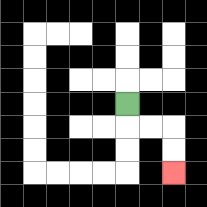{'start': '[5, 4]', 'end': '[7, 7]', 'path_directions': 'D,R,R,D,D', 'path_coordinates': '[[5, 4], [5, 5], [6, 5], [7, 5], [7, 6], [7, 7]]'}